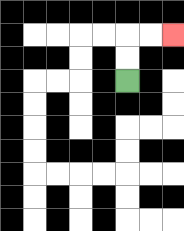{'start': '[5, 3]', 'end': '[7, 1]', 'path_directions': 'U,U,R,R', 'path_coordinates': '[[5, 3], [5, 2], [5, 1], [6, 1], [7, 1]]'}